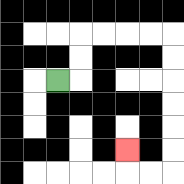{'start': '[2, 3]', 'end': '[5, 6]', 'path_directions': 'R,U,U,R,R,R,R,D,D,D,D,D,D,L,L,U', 'path_coordinates': '[[2, 3], [3, 3], [3, 2], [3, 1], [4, 1], [5, 1], [6, 1], [7, 1], [7, 2], [7, 3], [7, 4], [7, 5], [7, 6], [7, 7], [6, 7], [5, 7], [5, 6]]'}